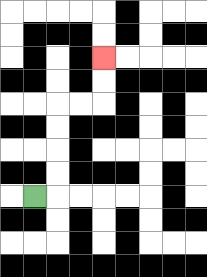{'start': '[1, 8]', 'end': '[4, 2]', 'path_directions': 'R,U,U,U,U,R,R,U,U', 'path_coordinates': '[[1, 8], [2, 8], [2, 7], [2, 6], [2, 5], [2, 4], [3, 4], [4, 4], [4, 3], [4, 2]]'}